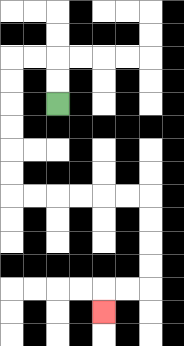{'start': '[2, 4]', 'end': '[4, 13]', 'path_directions': 'U,U,L,L,D,D,D,D,D,D,R,R,R,R,R,R,D,D,D,D,L,L,D', 'path_coordinates': '[[2, 4], [2, 3], [2, 2], [1, 2], [0, 2], [0, 3], [0, 4], [0, 5], [0, 6], [0, 7], [0, 8], [1, 8], [2, 8], [3, 8], [4, 8], [5, 8], [6, 8], [6, 9], [6, 10], [6, 11], [6, 12], [5, 12], [4, 12], [4, 13]]'}